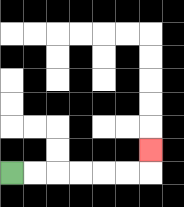{'start': '[0, 7]', 'end': '[6, 6]', 'path_directions': 'R,R,R,R,R,R,U', 'path_coordinates': '[[0, 7], [1, 7], [2, 7], [3, 7], [4, 7], [5, 7], [6, 7], [6, 6]]'}